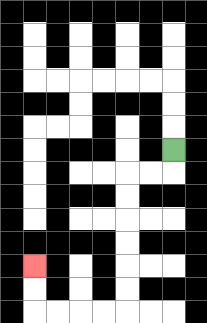{'start': '[7, 6]', 'end': '[1, 11]', 'path_directions': 'D,L,L,D,D,D,D,D,D,L,L,L,L,U,U', 'path_coordinates': '[[7, 6], [7, 7], [6, 7], [5, 7], [5, 8], [5, 9], [5, 10], [5, 11], [5, 12], [5, 13], [4, 13], [3, 13], [2, 13], [1, 13], [1, 12], [1, 11]]'}